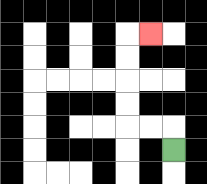{'start': '[7, 6]', 'end': '[6, 1]', 'path_directions': 'U,L,L,U,U,U,U,R', 'path_coordinates': '[[7, 6], [7, 5], [6, 5], [5, 5], [5, 4], [5, 3], [5, 2], [5, 1], [6, 1]]'}